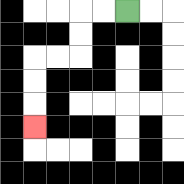{'start': '[5, 0]', 'end': '[1, 5]', 'path_directions': 'L,L,D,D,L,L,D,D,D', 'path_coordinates': '[[5, 0], [4, 0], [3, 0], [3, 1], [3, 2], [2, 2], [1, 2], [1, 3], [1, 4], [1, 5]]'}